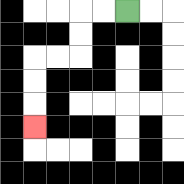{'start': '[5, 0]', 'end': '[1, 5]', 'path_directions': 'L,L,D,D,L,L,D,D,D', 'path_coordinates': '[[5, 0], [4, 0], [3, 0], [3, 1], [3, 2], [2, 2], [1, 2], [1, 3], [1, 4], [1, 5]]'}